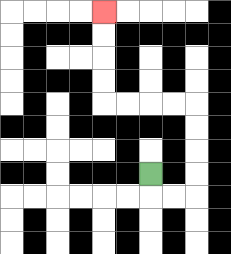{'start': '[6, 7]', 'end': '[4, 0]', 'path_directions': 'D,R,R,U,U,U,U,L,L,L,L,U,U,U,U', 'path_coordinates': '[[6, 7], [6, 8], [7, 8], [8, 8], [8, 7], [8, 6], [8, 5], [8, 4], [7, 4], [6, 4], [5, 4], [4, 4], [4, 3], [4, 2], [4, 1], [4, 0]]'}